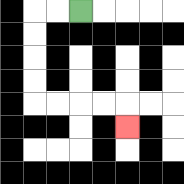{'start': '[3, 0]', 'end': '[5, 5]', 'path_directions': 'L,L,D,D,D,D,R,R,R,R,D', 'path_coordinates': '[[3, 0], [2, 0], [1, 0], [1, 1], [1, 2], [1, 3], [1, 4], [2, 4], [3, 4], [4, 4], [5, 4], [5, 5]]'}